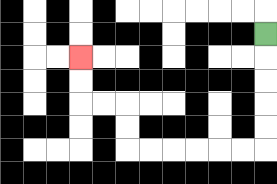{'start': '[11, 1]', 'end': '[3, 2]', 'path_directions': 'D,D,D,D,D,L,L,L,L,L,L,U,U,L,L,U,U', 'path_coordinates': '[[11, 1], [11, 2], [11, 3], [11, 4], [11, 5], [11, 6], [10, 6], [9, 6], [8, 6], [7, 6], [6, 6], [5, 6], [5, 5], [5, 4], [4, 4], [3, 4], [3, 3], [3, 2]]'}